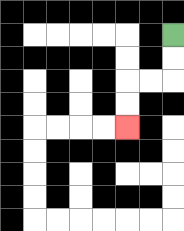{'start': '[7, 1]', 'end': '[5, 5]', 'path_directions': 'D,D,L,L,D,D', 'path_coordinates': '[[7, 1], [7, 2], [7, 3], [6, 3], [5, 3], [5, 4], [5, 5]]'}